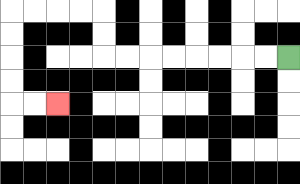{'start': '[12, 2]', 'end': '[2, 4]', 'path_directions': 'L,L,L,L,L,L,L,L,U,U,L,L,L,L,D,D,D,D,R,R', 'path_coordinates': '[[12, 2], [11, 2], [10, 2], [9, 2], [8, 2], [7, 2], [6, 2], [5, 2], [4, 2], [4, 1], [4, 0], [3, 0], [2, 0], [1, 0], [0, 0], [0, 1], [0, 2], [0, 3], [0, 4], [1, 4], [2, 4]]'}